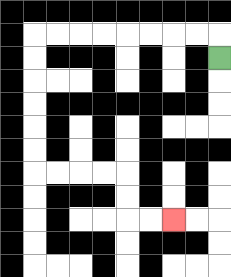{'start': '[9, 2]', 'end': '[7, 9]', 'path_directions': 'U,L,L,L,L,L,L,L,L,D,D,D,D,D,D,R,R,R,R,D,D,R,R', 'path_coordinates': '[[9, 2], [9, 1], [8, 1], [7, 1], [6, 1], [5, 1], [4, 1], [3, 1], [2, 1], [1, 1], [1, 2], [1, 3], [1, 4], [1, 5], [1, 6], [1, 7], [2, 7], [3, 7], [4, 7], [5, 7], [5, 8], [5, 9], [6, 9], [7, 9]]'}